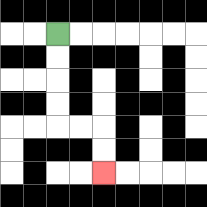{'start': '[2, 1]', 'end': '[4, 7]', 'path_directions': 'D,D,D,D,R,R,D,D', 'path_coordinates': '[[2, 1], [2, 2], [2, 3], [2, 4], [2, 5], [3, 5], [4, 5], [4, 6], [4, 7]]'}